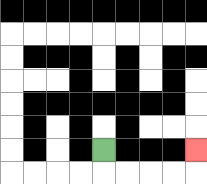{'start': '[4, 6]', 'end': '[8, 6]', 'path_directions': 'D,R,R,R,R,U', 'path_coordinates': '[[4, 6], [4, 7], [5, 7], [6, 7], [7, 7], [8, 7], [8, 6]]'}